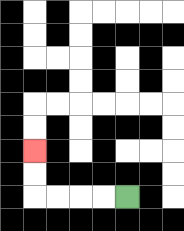{'start': '[5, 8]', 'end': '[1, 6]', 'path_directions': 'L,L,L,L,U,U', 'path_coordinates': '[[5, 8], [4, 8], [3, 8], [2, 8], [1, 8], [1, 7], [1, 6]]'}